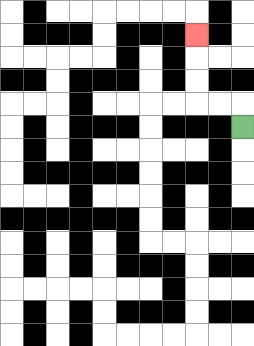{'start': '[10, 5]', 'end': '[8, 1]', 'path_directions': 'U,L,L,U,U,U', 'path_coordinates': '[[10, 5], [10, 4], [9, 4], [8, 4], [8, 3], [8, 2], [8, 1]]'}